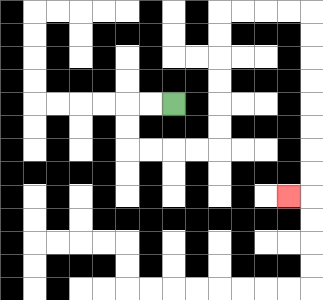{'start': '[7, 4]', 'end': '[12, 8]', 'path_directions': 'L,L,D,D,R,R,R,R,U,U,U,U,U,U,R,R,R,R,D,D,D,D,D,D,D,D,L', 'path_coordinates': '[[7, 4], [6, 4], [5, 4], [5, 5], [5, 6], [6, 6], [7, 6], [8, 6], [9, 6], [9, 5], [9, 4], [9, 3], [9, 2], [9, 1], [9, 0], [10, 0], [11, 0], [12, 0], [13, 0], [13, 1], [13, 2], [13, 3], [13, 4], [13, 5], [13, 6], [13, 7], [13, 8], [12, 8]]'}